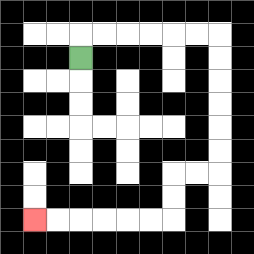{'start': '[3, 2]', 'end': '[1, 9]', 'path_directions': 'U,R,R,R,R,R,R,D,D,D,D,D,D,L,L,D,D,L,L,L,L,L,L', 'path_coordinates': '[[3, 2], [3, 1], [4, 1], [5, 1], [6, 1], [7, 1], [8, 1], [9, 1], [9, 2], [9, 3], [9, 4], [9, 5], [9, 6], [9, 7], [8, 7], [7, 7], [7, 8], [7, 9], [6, 9], [5, 9], [4, 9], [3, 9], [2, 9], [1, 9]]'}